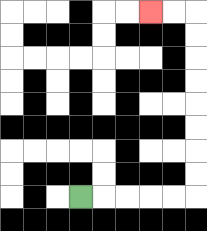{'start': '[3, 8]', 'end': '[6, 0]', 'path_directions': 'R,R,R,R,R,U,U,U,U,U,U,U,U,L,L', 'path_coordinates': '[[3, 8], [4, 8], [5, 8], [6, 8], [7, 8], [8, 8], [8, 7], [8, 6], [8, 5], [8, 4], [8, 3], [8, 2], [8, 1], [8, 0], [7, 0], [6, 0]]'}